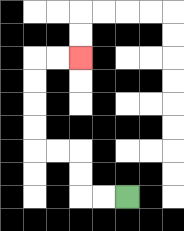{'start': '[5, 8]', 'end': '[3, 2]', 'path_directions': 'L,L,U,U,L,L,U,U,U,U,R,R', 'path_coordinates': '[[5, 8], [4, 8], [3, 8], [3, 7], [3, 6], [2, 6], [1, 6], [1, 5], [1, 4], [1, 3], [1, 2], [2, 2], [3, 2]]'}